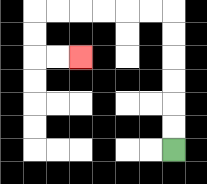{'start': '[7, 6]', 'end': '[3, 2]', 'path_directions': 'U,U,U,U,U,U,L,L,L,L,L,L,D,D,R,R', 'path_coordinates': '[[7, 6], [7, 5], [7, 4], [7, 3], [7, 2], [7, 1], [7, 0], [6, 0], [5, 0], [4, 0], [3, 0], [2, 0], [1, 0], [1, 1], [1, 2], [2, 2], [3, 2]]'}